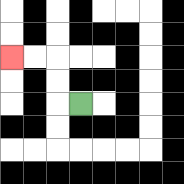{'start': '[3, 4]', 'end': '[0, 2]', 'path_directions': 'L,U,U,L,L', 'path_coordinates': '[[3, 4], [2, 4], [2, 3], [2, 2], [1, 2], [0, 2]]'}